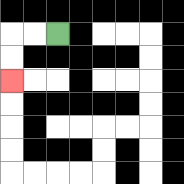{'start': '[2, 1]', 'end': '[0, 3]', 'path_directions': 'L,L,D,D', 'path_coordinates': '[[2, 1], [1, 1], [0, 1], [0, 2], [0, 3]]'}